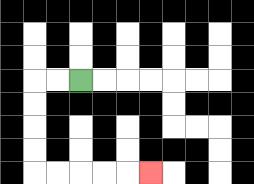{'start': '[3, 3]', 'end': '[6, 7]', 'path_directions': 'L,L,D,D,D,D,R,R,R,R,R', 'path_coordinates': '[[3, 3], [2, 3], [1, 3], [1, 4], [1, 5], [1, 6], [1, 7], [2, 7], [3, 7], [4, 7], [5, 7], [6, 7]]'}